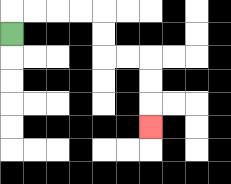{'start': '[0, 1]', 'end': '[6, 5]', 'path_directions': 'U,R,R,R,R,D,D,R,R,D,D,D', 'path_coordinates': '[[0, 1], [0, 0], [1, 0], [2, 0], [3, 0], [4, 0], [4, 1], [4, 2], [5, 2], [6, 2], [6, 3], [6, 4], [6, 5]]'}